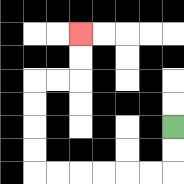{'start': '[7, 5]', 'end': '[3, 1]', 'path_directions': 'D,D,L,L,L,L,L,L,U,U,U,U,R,R,U,U', 'path_coordinates': '[[7, 5], [7, 6], [7, 7], [6, 7], [5, 7], [4, 7], [3, 7], [2, 7], [1, 7], [1, 6], [1, 5], [1, 4], [1, 3], [2, 3], [3, 3], [3, 2], [3, 1]]'}